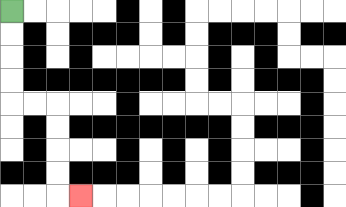{'start': '[0, 0]', 'end': '[3, 8]', 'path_directions': 'D,D,D,D,R,R,D,D,D,D,R', 'path_coordinates': '[[0, 0], [0, 1], [0, 2], [0, 3], [0, 4], [1, 4], [2, 4], [2, 5], [2, 6], [2, 7], [2, 8], [3, 8]]'}